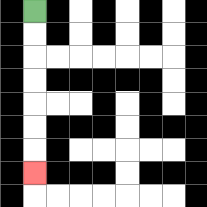{'start': '[1, 0]', 'end': '[1, 7]', 'path_directions': 'D,D,D,D,D,D,D', 'path_coordinates': '[[1, 0], [1, 1], [1, 2], [1, 3], [1, 4], [1, 5], [1, 6], [1, 7]]'}